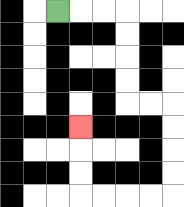{'start': '[2, 0]', 'end': '[3, 5]', 'path_directions': 'R,R,R,D,D,D,D,R,R,D,D,D,D,L,L,L,L,U,U,U', 'path_coordinates': '[[2, 0], [3, 0], [4, 0], [5, 0], [5, 1], [5, 2], [5, 3], [5, 4], [6, 4], [7, 4], [7, 5], [7, 6], [7, 7], [7, 8], [6, 8], [5, 8], [4, 8], [3, 8], [3, 7], [3, 6], [3, 5]]'}